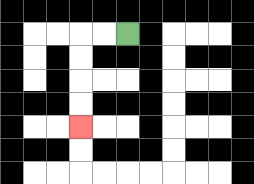{'start': '[5, 1]', 'end': '[3, 5]', 'path_directions': 'L,L,D,D,D,D', 'path_coordinates': '[[5, 1], [4, 1], [3, 1], [3, 2], [3, 3], [3, 4], [3, 5]]'}